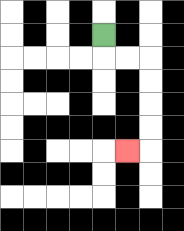{'start': '[4, 1]', 'end': '[5, 6]', 'path_directions': 'D,R,R,D,D,D,D,L', 'path_coordinates': '[[4, 1], [4, 2], [5, 2], [6, 2], [6, 3], [6, 4], [6, 5], [6, 6], [5, 6]]'}